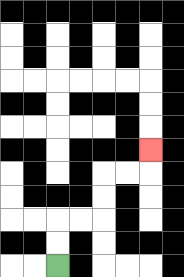{'start': '[2, 11]', 'end': '[6, 6]', 'path_directions': 'U,U,R,R,U,U,R,R,U', 'path_coordinates': '[[2, 11], [2, 10], [2, 9], [3, 9], [4, 9], [4, 8], [4, 7], [5, 7], [6, 7], [6, 6]]'}